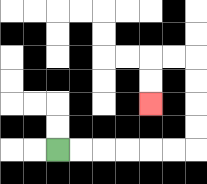{'start': '[2, 6]', 'end': '[6, 4]', 'path_directions': 'R,R,R,R,R,R,U,U,U,U,L,L,D,D', 'path_coordinates': '[[2, 6], [3, 6], [4, 6], [5, 6], [6, 6], [7, 6], [8, 6], [8, 5], [8, 4], [8, 3], [8, 2], [7, 2], [6, 2], [6, 3], [6, 4]]'}